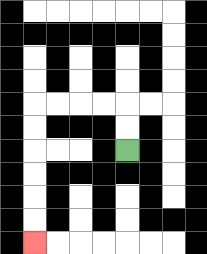{'start': '[5, 6]', 'end': '[1, 10]', 'path_directions': 'U,U,L,L,L,L,D,D,D,D,D,D', 'path_coordinates': '[[5, 6], [5, 5], [5, 4], [4, 4], [3, 4], [2, 4], [1, 4], [1, 5], [1, 6], [1, 7], [1, 8], [1, 9], [1, 10]]'}